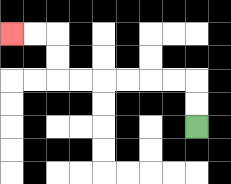{'start': '[8, 5]', 'end': '[0, 1]', 'path_directions': 'U,U,L,L,L,L,L,L,U,U,L,L', 'path_coordinates': '[[8, 5], [8, 4], [8, 3], [7, 3], [6, 3], [5, 3], [4, 3], [3, 3], [2, 3], [2, 2], [2, 1], [1, 1], [0, 1]]'}